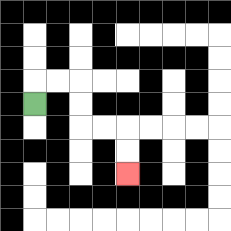{'start': '[1, 4]', 'end': '[5, 7]', 'path_directions': 'U,R,R,D,D,R,R,D,D', 'path_coordinates': '[[1, 4], [1, 3], [2, 3], [3, 3], [3, 4], [3, 5], [4, 5], [5, 5], [5, 6], [5, 7]]'}